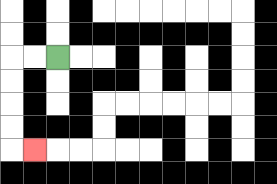{'start': '[2, 2]', 'end': '[1, 6]', 'path_directions': 'L,L,D,D,D,D,R', 'path_coordinates': '[[2, 2], [1, 2], [0, 2], [0, 3], [0, 4], [0, 5], [0, 6], [1, 6]]'}